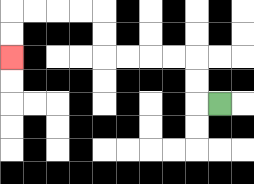{'start': '[9, 4]', 'end': '[0, 2]', 'path_directions': 'L,U,U,L,L,L,L,U,U,L,L,L,L,D,D', 'path_coordinates': '[[9, 4], [8, 4], [8, 3], [8, 2], [7, 2], [6, 2], [5, 2], [4, 2], [4, 1], [4, 0], [3, 0], [2, 0], [1, 0], [0, 0], [0, 1], [0, 2]]'}